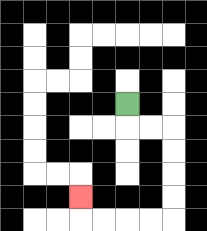{'start': '[5, 4]', 'end': '[3, 8]', 'path_directions': 'D,R,R,D,D,D,D,L,L,L,L,U', 'path_coordinates': '[[5, 4], [5, 5], [6, 5], [7, 5], [7, 6], [7, 7], [7, 8], [7, 9], [6, 9], [5, 9], [4, 9], [3, 9], [3, 8]]'}